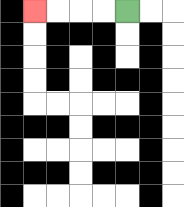{'start': '[5, 0]', 'end': '[1, 0]', 'path_directions': 'L,L,L,L', 'path_coordinates': '[[5, 0], [4, 0], [3, 0], [2, 0], [1, 0]]'}